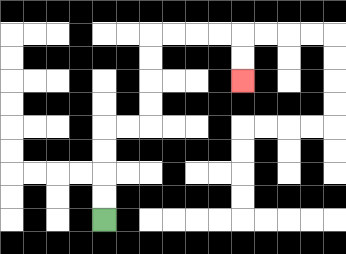{'start': '[4, 9]', 'end': '[10, 3]', 'path_directions': 'U,U,U,U,R,R,U,U,U,U,R,R,R,R,D,D', 'path_coordinates': '[[4, 9], [4, 8], [4, 7], [4, 6], [4, 5], [5, 5], [6, 5], [6, 4], [6, 3], [6, 2], [6, 1], [7, 1], [8, 1], [9, 1], [10, 1], [10, 2], [10, 3]]'}